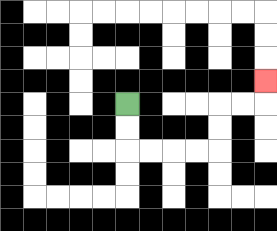{'start': '[5, 4]', 'end': '[11, 3]', 'path_directions': 'D,D,R,R,R,R,U,U,R,R,U', 'path_coordinates': '[[5, 4], [5, 5], [5, 6], [6, 6], [7, 6], [8, 6], [9, 6], [9, 5], [9, 4], [10, 4], [11, 4], [11, 3]]'}